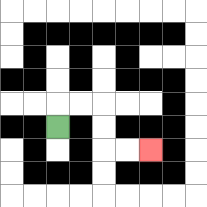{'start': '[2, 5]', 'end': '[6, 6]', 'path_directions': 'U,R,R,D,D,R,R', 'path_coordinates': '[[2, 5], [2, 4], [3, 4], [4, 4], [4, 5], [4, 6], [5, 6], [6, 6]]'}